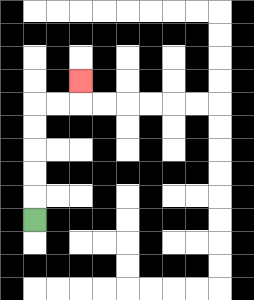{'start': '[1, 9]', 'end': '[3, 3]', 'path_directions': 'U,U,U,U,U,R,R,U', 'path_coordinates': '[[1, 9], [1, 8], [1, 7], [1, 6], [1, 5], [1, 4], [2, 4], [3, 4], [3, 3]]'}